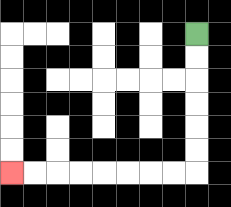{'start': '[8, 1]', 'end': '[0, 7]', 'path_directions': 'D,D,D,D,D,D,L,L,L,L,L,L,L,L', 'path_coordinates': '[[8, 1], [8, 2], [8, 3], [8, 4], [8, 5], [8, 6], [8, 7], [7, 7], [6, 7], [5, 7], [4, 7], [3, 7], [2, 7], [1, 7], [0, 7]]'}